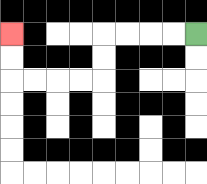{'start': '[8, 1]', 'end': '[0, 1]', 'path_directions': 'L,L,L,L,D,D,L,L,L,L,U,U', 'path_coordinates': '[[8, 1], [7, 1], [6, 1], [5, 1], [4, 1], [4, 2], [4, 3], [3, 3], [2, 3], [1, 3], [0, 3], [0, 2], [0, 1]]'}